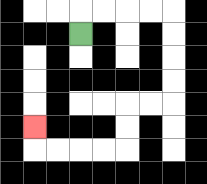{'start': '[3, 1]', 'end': '[1, 5]', 'path_directions': 'U,R,R,R,R,D,D,D,D,L,L,D,D,L,L,L,L,U', 'path_coordinates': '[[3, 1], [3, 0], [4, 0], [5, 0], [6, 0], [7, 0], [7, 1], [7, 2], [7, 3], [7, 4], [6, 4], [5, 4], [5, 5], [5, 6], [4, 6], [3, 6], [2, 6], [1, 6], [1, 5]]'}